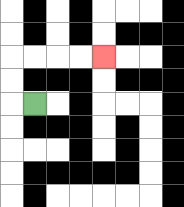{'start': '[1, 4]', 'end': '[4, 2]', 'path_directions': 'L,U,U,R,R,R,R', 'path_coordinates': '[[1, 4], [0, 4], [0, 3], [0, 2], [1, 2], [2, 2], [3, 2], [4, 2]]'}